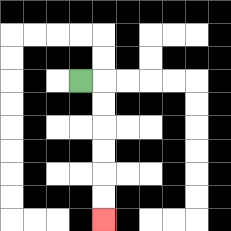{'start': '[3, 3]', 'end': '[4, 9]', 'path_directions': 'R,D,D,D,D,D,D', 'path_coordinates': '[[3, 3], [4, 3], [4, 4], [4, 5], [4, 6], [4, 7], [4, 8], [4, 9]]'}